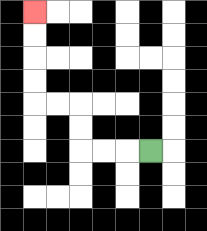{'start': '[6, 6]', 'end': '[1, 0]', 'path_directions': 'L,L,L,U,U,L,L,U,U,U,U', 'path_coordinates': '[[6, 6], [5, 6], [4, 6], [3, 6], [3, 5], [3, 4], [2, 4], [1, 4], [1, 3], [1, 2], [1, 1], [1, 0]]'}